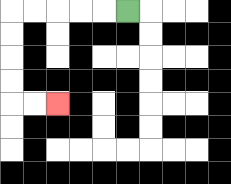{'start': '[5, 0]', 'end': '[2, 4]', 'path_directions': 'L,L,L,L,L,D,D,D,D,R,R', 'path_coordinates': '[[5, 0], [4, 0], [3, 0], [2, 0], [1, 0], [0, 0], [0, 1], [0, 2], [0, 3], [0, 4], [1, 4], [2, 4]]'}